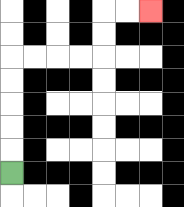{'start': '[0, 7]', 'end': '[6, 0]', 'path_directions': 'U,U,U,U,U,R,R,R,R,U,U,R,R', 'path_coordinates': '[[0, 7], [0, 6], [0, 5], [0, 4], [0, 3], [0, 2], [1, 2], [2, 2], [3, 2], [4, 2], [4, 1], [4, 0], [5, 0], [6, 0]]'}